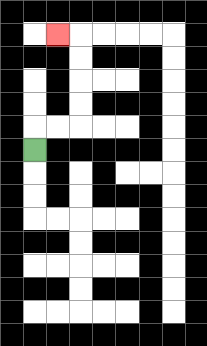{'start': '[1, 6]', 'end': '[2, 1]', 'path_directions': 'U,R,R,U,U,U,U,L', 'path_coordinates': '[[1, 6], [1, 5], [2, 5], [3, 5], [3, 4], [3, 3], [3, 2], [3, 1], [2, 1]]'}